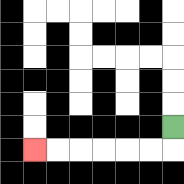{'start': '[7, 5]', 'end': '[1, 6]', 'path_directions': 'D,L,L,L,L,L,L', 'path_coordinates': '[[7, 5], [7, 6], [6, 6], [5, 6], [4, 6], [3, 6], [2, 6], [1, 6]]'}